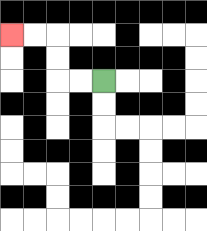{'start': '[4, 3]', 'end': '[0, 1]', 'path_directions': 'L,L,U,U,L,L', 'path_coordinates': '[[4, 3], [3, 3], [2, 3], [2, 2], [2, 1], [1, 1], [0, 1]]'}